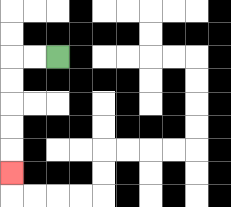{'start': '[2, 2]', 'end': '[0, 7]', 'path_directions': 'L,L,D,D,D,D,D', 'path_coordinates': '[[2, 2], [1, 2], [0, 2], [0, 3], [0, 4], [0, 5], [0, 6], [0, 7]]'}